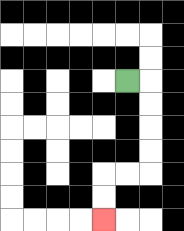{'start': '[5, 3]', 'end': '[4, 9]', 'path_directions': 'R,D,D,D,D,L,L,D,D', 'path_coordinates': '[[5, 3], [6, 3], [6, 4], [6, 5], [6, 6], [6, 7], [5, 7], [4, 7], [4, 8], [4, 9]]'}